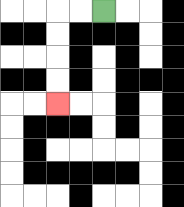{'start': '[4, 0]', 'end': '[2, 4]', 'path_directions': 'L,L,D,D,D,D', 'path_coordinates': '[[4, 0], [3, 0], [2, 0], [2, 1], [2, 2], [2, 3], [2, 4]]'}